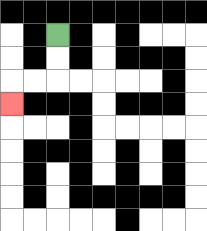{'start': '[2, 1]', 'end': '[0, 4]', 'path_directions': 'D,D,L,L,D', 'path_coordinates': '[[2, 1], [2, 2], [2, 3], [1, 3], [0, 3], [0, 4]]'}